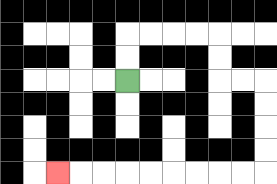{'start': '[5, 3]', 'end': '[2, 7]', 'path_directions': 'U,U,R,R,R,R,D,D,R,R,D,D,D,D,L,L,L,L,L,L,L,L,L', 'path_coordinates': '[[5, 3], [5, 2], [5, 1], [6, 1], [7, 1], [8, 1], [9, 1], [9, 2], [9, 3], [10, 3], [11, 3], [11, 4], [11, 5], [11, 6], [11, 7], [10, 7], [9, 7], [8, 7], [7, 7], [6, 7], [5, 7], [4, 7], [3, 7], [2, 7]]'}